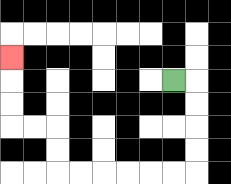{'start': '[7, 3]', 'end': '[0, 2]', 'path_directions': 'R,D,D,D,D,L,L,L,L,L,L,U,U,L,L,U,U,U', 'path_coordinates': '[[7, 3], [8, 3], [8, 4], [8, 5], [8, 6], [8, 7], [7, 7], [6, 7], [5, 7], [4, 7], [3, 7], [2, 7], [2, 6], [2, 5], [1, 5], [0, 5], [0, 4], [0, 3], [0, 2]]'}